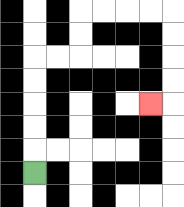{'start': '[1, 7]', 'end': '[6, 4]', 'path_directions': 'U,U,U,U,U,R,R,U,U,R,R,R,R,D,D,D,D,L', 'path_coordinates': '[[1, 7], [1, 6], [1, 5], [1, 4], [1, 3], [1, 2], [2, 2], [3, 2], [3, 1], [3, 0], [4, 0], [5, 0], [6, 0], [7, 0], [7, 1], [7, 2], [7, 3], [7, 4], [6, 4]]'}